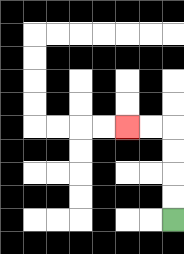{'start': '[7, 9]', 'end': '[5, 5]', 'path_directions': 'U,U,U,U,L,L', 'path_coordinates': '[[7, 9], [7, 8], [7, 7], [7, 6], [7, 5], [6, 5], [5, 5]]'}